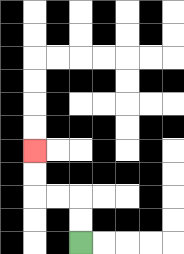{'start': '[3, 10]', 'end': '[1, 6]', 'path_directions': 'U,U,L,L,U,U', 'path_coordinates': '[[3, 10], [3, 9], [3, 8], [2, 8], [1, 8], [1, 7], [1, 6]]'}